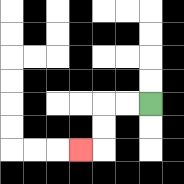{'start': '[6, 4]', 'end': '[3, 6]', 'path_directions': 'L,L,D,D,L', 'path_coordinates': '[[6, 4], [5, 4], [4, 4], [4, 5], [4, 6], [3, 6]]'}